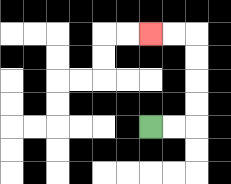{'start': '[6, 5]', 'end': '[6, 1]', 'path_directions': 'R,R,U,U,U,U,L,L', 'path_coordinates': '[[6, 5], [7, 5], [8, 5], [8, 4], [8, 3], [8, 2], [8, 1], [7, 1], [6, 1]]'}